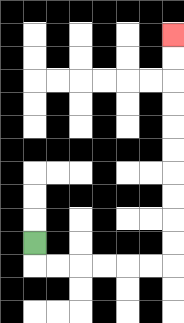{'start': '[1, 10]', 'end': '[7, 1]', 'path_directions': 'D,R,R,R,R,R,R,U,U,U,U,U,U,U,U,U,U', 'path_coordinates': '[[1, 10], [1, 11], [2, 11], [3, 11], [4, 11], [5, 11], [6, 11], [7, 11], [7, 10], [7, 9], [7, 8], [7, 7], [7, 6], [7, 5], [7, 4], [7, 3], [7, 2], [7, 1]]'}